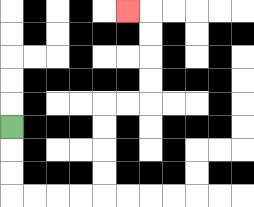{'start': '[0, 5]', 'end': '[5, 0]', 'path_directions': 'D,D,D,R,R,R,R,U,U,U,U,R,R,U,U,U,U,L', 'path_coordinates': '[[0, 5], [0, 6], [0, 7], [0, 8], [1, 8], [2, 8], [3, 8], [4, 8], [4, 7], [4, 6], [4, 5], [4, 4], [5, 4], [6, 4], [6, 3], [6, 2], [6, 1], [6, 0], [5, 0]]'}